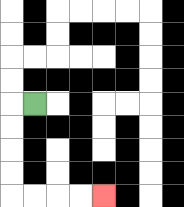{'start': '[1, 4]', 'end': '[4, 8]', 'path_directions': 'L,D,D,D,D,R,R,R,R', 'path_coordinates': '[[1, 4], [0, 4], [0, 5], [0, 6], [0, 7], [0, 8], [1, 8], [2, 8], [3, 8], [4, 8]]'}